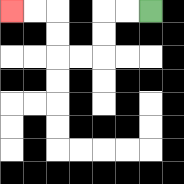{'start': '[6, 0]', 'end': '[0, 0]', 'path_directions': 'L,L,D,D,L,L,U,U,L,L', 'path_coordinates': '[[6, 0], [5, 0], [4, 0], [4, 1], [4, 2], [3, 2], [2, 2], [2, 1], [2, 0], [1, 0], [0, 0]]'}